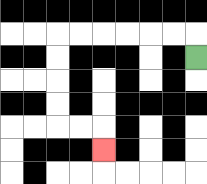{'start': '[8, 2]', 'end': '[4, 6]', 'path_directions': 'U,L,L,L,L,L,L,D,D,D,D,R,R,D', 'path_coordinates': '[[8, 2], [8, 1], [7, 1], [6, 1], [5, 1], [4, 1], [3, 1], [2, 1], [2, 2], [2, 3], [2, 4], [2, 5], [3, 5], [4, 5], [4, 6]]'}